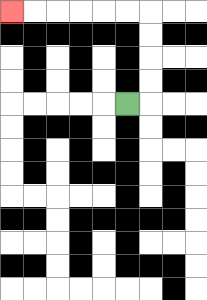{'start': '[5, 4]', 'end': '[0, 0]', 'path_directions': 'R,U,U,U,U,L,L,L,L,L,L', 'path_coordinates': '[[5, 4], [6, 4], [6, 3], [6, 2], [6, 1], [6, 0], [5, 0], [4, 0], [3, 0], [2, 0], [1, 0], [0, 0]]'}